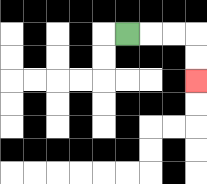{'start': '[5, 1]', 'end': '[8, 3]', 'path_directions': 'R,R,R,D,D', 'path_coordinates': '[[5, 1], [6, 1], [7, 1], [8, 1], [8, 2], [8, 3]]'}